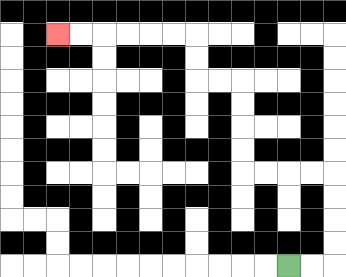{'start': '[12, 11]', 'end': '[2, 1]', 'path_directions': 'R,R,U,U,U,U,L,L,L,L,U,U,U,U,L,L,U,U,L,L,L,L,L,L', 'path_coordinates': '[[12, 11], [13, 11], [14, 11], [14, 10], [14, 9], [14, 8], [14, 7], [13, 7], [12, 7], [11, 7], [10, 7], [10, 6], [10, 5], [10, 4], [10, 3], [9, 3], [8, 3], [8, 2], [8, 1], [7, 1], [6, 1], [5, 1], [4, 1], [3, 1], [2, 1]]'}